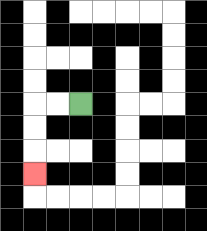{'start': '[3, 4]', 'end': '[1, 7]', 'path_directions': 'L,L,D,D,D', 'path_coordinates': '[[3, 4], [2, 4], [1, 4], [1, 5], [1, 6], [1, 7]]'}